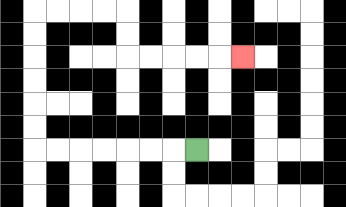{'start': '[8, 6]', 'end': '[10, 2]', 'path_directions': 'L,L,L,L,L,L,L,U,U,U,U,U,U,R,R,R,R,D,D,R,R,R,R,R', 'path_coordinates': '[[8, 6], [7, 6], [6, 6], [5, 6], [4, 6], [3, 6], [2, 6], [1, 6], [1, 5], [1, 4], [1, 3], [1, 2], [1, 1], [1, 0], [2, 0], [3, 0], [4, 0], [5, 0], [5, 1], [5, 2], [6, 2], [7, 2], [8, 2], [9, 2], [10, 2]]'}